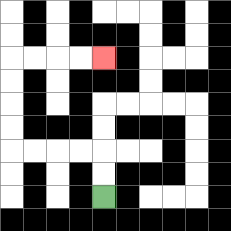{'start': '[4, 8]', 'end': '[4, 2]', 'path_directions': 'U,U,L,L,L,L,U,U,U,U,R,R,R,R', 'path_coordinates': '[[4, 8], [4, 7], [4, 6], [3, 6], [2, 6], [1, 6], [0, 6], [0, 5], [0, 4], [0, 3], [0, 2], [1, 2], [2, 2], [3, 2], [4, 2]]'}